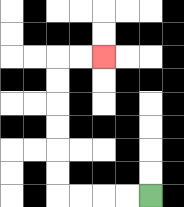{'start': '[6, 8]', 'end': '[4, 2]', 'path_directions': 'L,L,L,L,U,U,U,U,U,U,R,R', 'path_coordinates': '[[6, 8], [5, 8], [4, 8], [3, 8], [2, 8], [2, 7], [2, 6], [2, 5], [2, 4], [2, 3], [2, 2], [3, 2], [4, 2]]'}